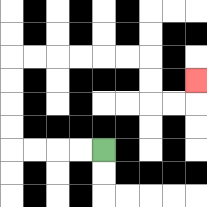{'start': '[4, 6]', 'end': '[8, 3]', 'path_directions': 'L,L,L,L,U,U,U,U,R,R,R,R,R,R,D,D,R,R,U', 'path_coordinates': '[[4, 6], [3, 6], [2, 6], [1, 6], [0, 6], [0, 5], [0, 4], [0, 3], [0, 2], [1, 2], [2, 2], [3, 2], [4, 2], [5, 2], [6, 2], [6, 3], [6, 4], [7, 4], [8, 4], [8, 3]]'}